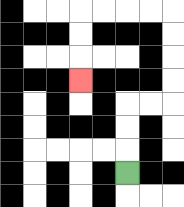{'start': '[5, 7]', 'end': '[3, 3]', 'path_directions': 'U,U,U,R,R,U,U,U,U,L,L,L,L,D,D,D', 'path_coordinates': '[[5, 7], [5, 6], [5, 5], [5, 4], [6, 4], [7, 4], [7, 3], [7, 2], [7, 1], [7, 0], [6, 0], [5, 0], [4, 0], [3, 0], [3, 1], [3, 2], [3, 3]]'}